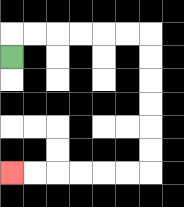{'start': '[0, 2]', 'end': '[0, 7]', 'path_directions': 'U,R,R,R,R,R,R,D,D,D,D,D,D,L,L,L,L,L,L', 'path_coordinates': '[[0, 2], [0, 1], [1, 1], [2, 1], [3, 1], [4, 1], [5, 1], [6, 1], [6, 2], [6, 3], [6, 4], [6, 5], [6, 6], [6, 7], [5, 7], [4, 7], [3, 7], [2, 7], [1, 7], [0, 7]]'}